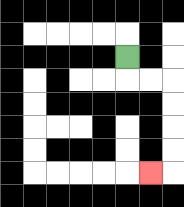{'start': '[5, 2]', 'end': '[6, 7]', 'path_directions': 'D,R,R,D,D,D,D,L', 'path_coordinates': '[[5, 2], [5, 3], [6, 3], [7, 3], [7, 4], [7, 5], [7, 6], [7, 7], [6, 7]]'}